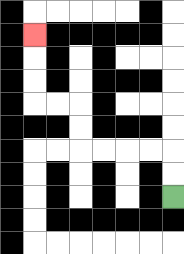{'start': '[7, 8]', 'end': '[1, 1]', 'path_directions': 'U,U,L,L,L,L,U,U,L,L,U,U,U', 'path_coordinates': '[[7, 8], [7, 7], [7, 6], [6, 6], [5, 6], [4, 6], [3, 6], [3, 5], [3, 4], [2, 4], [1, 4], [1, 3], [1, 2], [1, 1]]'}